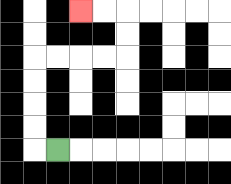{'start': '[2, 6]', 'end': '[3, 0]', 'path_directions': 'L,U,U,U,U,R,R,R,R,U,U,L,L', 'path_coordinates': '[[2, 6], [1, 6], [1, 5], [1, 4], [1, 3], [1, 2], [2, 2], [3, 2], [4, 2], [5, 2], [5, 1], [5, 0], [4, 0], [3, 0]]'}